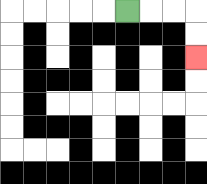{'start': '[5, 0]', 'end': '[8, 2]', 'path_directions': 'R,R,R,D,D', 'path_coordinates': '[[5, 0], [6, 0], [7, 0], [8, 0], [8, 1], [8, 2]]'}